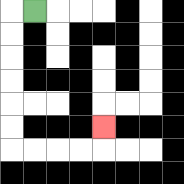{'start': '[1, 0]', 'end': '[4, 5]', 'path_directions': 'L,D,D,D,D,D,D,R,R,R,R,U', 'path_coordinates': '[[1, 0], [0, 0], [0, 1], [0, 2], [0, 3], [0, 4], [0, 5], [0, 6], [1, 6], [2, 6], [3, 6], [4, 6], [4, 5]]'}